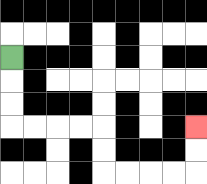{'start': '[0, 2]', 'end': '[8, 5]', 'path_directions': 'D,D,D,R,R,R,R,D,D,R,R,R,R,U,U', 'path_coordinates': '[[0, 2], [0, 3], [0, 4], [0, 5], [1, 5], [2, 5], [3, 5], [4, 5], [4, 6], [4, 7], [5, 7], [6, 7], [7, 7], [8, 7], [8, 6], [8, 5]]'}